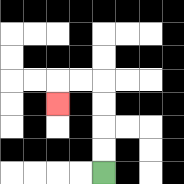{'start': '[4, 7]', 'end': '[2, 4]', 'path_directions': 'U,U,U,U,L,L,D', 'path_coordinates': '[[4, 7], [4, 6], [4, 5], [4, 4], [4, 3], [3, 3], [2, 3], [2, 4]]'}